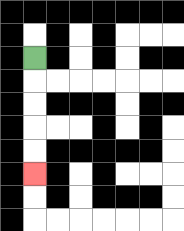{'start': '[1, 2]', 'end': '[1, 7]', 'path_directions': 'D,D,D,D,D', 'path_coordinates': '[[1, 2], [1, 3], [1, 4], [1, 5], [1, 6], [1, 7]]'}